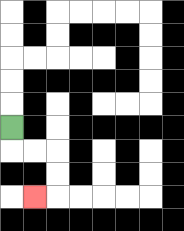{'start': '[0, 5]', 'end': '[1, 8]', 'path_directions': 'D,R,R,D,D,L', 'path_coordinates': '[[0, 5], [0, 6], [1, 6], [2, 6], [2, 7], [2, 8], [1, 8]]'}